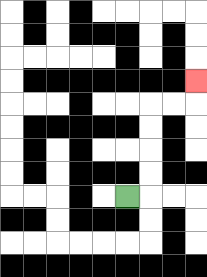{'start': '[5, 8]', 'end': '[8, 3]', 'path_directions': 'R,U,U,U,U,R,R,U', 'path_coordinates': '[[5, 8], [6, 8], [6, 7], [6, 6], [6, 5], [6, 4], [7, 4], [8, 4], [8, 3]]'}